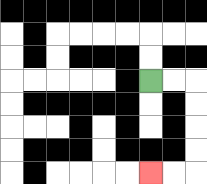{'start': '[6, 3]', 'end': '[6, 7]', 'path_directions': 'R,R,D,D,D,D,L,L', 'path_coordinates': '[[6, 3], [7, 3], [8, 3], [8, 4], [8, 5], [8, 6], [8, 7], [7, 7], [6, 7]]'}